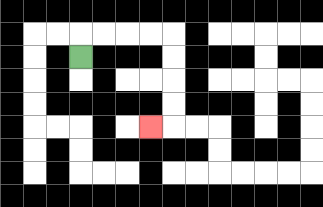{'start': '[3, 2]', 'end': '[6, 5]', 'path_directions': 'U,R,R,R,R,D,D,D,D,L', 'path_coordinates': '[[3, 2], [3, 1], [4, 1], [5, 1], [6, 1], [7, 1], [7, 2], [7, 3], [7, 4], [7, 5], [6, 5]]'}